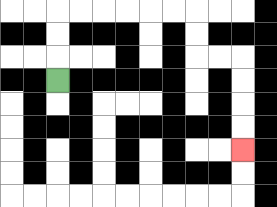{'start': '[2, 3]', 'end': '[10, 6]', 'path_directions': 'U,U,U,R,R,R,R,R,R,D,D,R,R,D,D,D,D', 'path_coordinates': '[[2, 3], [2, 2], [2, 1], [2, 0], [3, 0], [4, 0], [5, 0], [6, 0], [7, 0], [8, 0], [8, 1], [8, 2], [9, 2], [10, 2], [10, 3], [10, 4], [10, 5], [10, 6]]'}